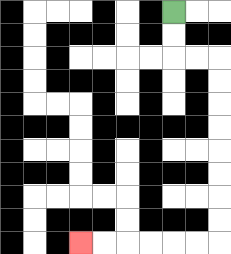{'start': '[7, 0]', 'end': '[3, 10]', 'path_directions': 'D,D,R,R,D,D,D,D,D,D,D,D,L,L,L,L,L,L', 'path_coordinates': '[[7, 0], [7, 1], [7, 2], [8, 2], [9, 2], [9, 3], [9, 4], [9, 5], [9, 6], [9, 7], [9, 8], [9, 9], [9, 10], [8, 10], [7, 10], [6, 10], [5, 10], [4, 10], [3, 10]]'}